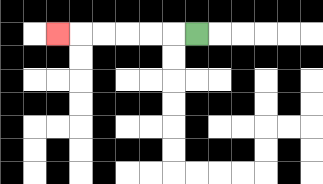{'start': '[8, 1]', 'end': '[2, 1]', 'path_directions': 'L,L,L,L,L,L', 'path_coordinates': '[[8, 1], [7, 1], [6, 1], [5, 1], [4, 1], [3, 1], [2, 1]]'}